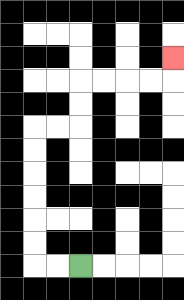{'start': '[3, 11]', 'end': '[7, 2]', 'path_directions': 'L,L,U,U,U,U,U,U,R,R,U,U,R,R,R,R,U', 'path_coordinates': '[[3, 11], [2, 11], [1, 11], [1, 10], [1, 9], [1, 8], [1, 7], [1, 6], [1, 5], [2, 5], [3, 5], [3, 4], [3, 3], [4, 3], [5, 3], [6, 3], [7, 3], [7, 2]]'}